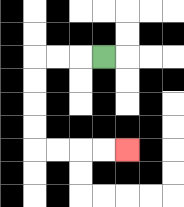{'start': '[4, 2]', 'end': '[5, 6]', 'path_directions': 'L,L,L,D,D,D,D,R,R,R,R', 'path_coordinates': '[[4, 2], [3, 2], [2, 2], [1, 2], [1, 3], [1, 4], [1, 5], [1, 6], [2, 6], [3, 6], [4, 6], [5, 6]]'}